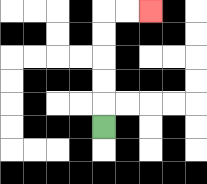{'start': '[4, 5]', 'end': '[6, 0]', 'path_directions': 'U,U,U,U,U,R,R', 'path_coordinates': '[[4, 5], [4, 4], [4, 3], [4, 2], [4, 1], [4, 0], [5, 0], [6, 0]]'}